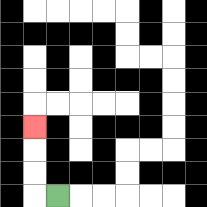{'start': '[2, 8]', 'end': '[1, 5]', 'path_directions': 'L,U,U,U', 'path_coordinates': '[[2, 8], [1, 8], [1, 7], [1, 6], [1, 5]]'}